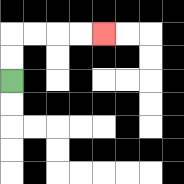{'start': '[0, 3]', 'end': '[4, 1]', 'path_directions': 'U,U,R,R,R,R', 'path_coordinates': '[[0, 3], [0, 2], [0, 1], [1, 1], [2, 1], [3, 1], [4, 1]]'}